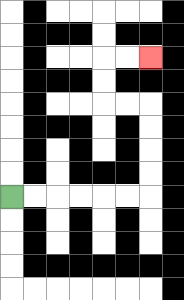{'start': '[0, 8]', 'end': '[6, 2]', 'path_directions': 'R,R,R,R,R,R,U,U,U,U,L,L,U,U,R,R', 'path_coordinates': '[[0, 8], [1, 8], [2, 8], [3, 8], [4, 8], [5, 8], [6, 8], [6, 7], [6, 6], [6, 5], [6, 4], [5, 4], [4, 4], [4, 3], [4, 2], [5, 2], [6, 2]]'}